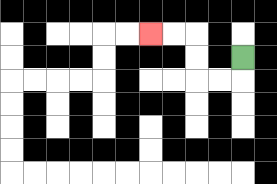{'start': '[10, 2]', 'end': '[6, 1]', 'path_directions': 'D,L,L,U,U,L,L', 'path_coordinates': '[[10, 2], [10, 3], [9, 3], [8, 3], [8, 2], [8, 1], [7, 1], [6, 1]]'}